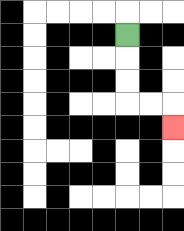{'start': '[5, 1]', 'end': '[7, 5]', 'path_directions': 'D,D,D,R,R,D', 'path_coordinates': '[[5, 1], [5, 2], [5, 3], [5, 4], [6, 4], [7, 4], [7, 5]]'}